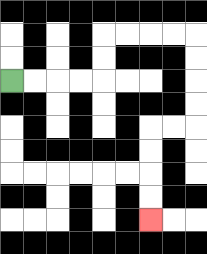{'start': '[0, 3]', 'end': '[6, 9]', 'path_directions': 'R,R,R,R,U,U,R,R,R,R,D,D,D,D,L,L,D,D,D,D', 'path_coordinates': '[[0, 3], [1, 3], [2, 3], [3, 3], [4, 3], [4, 2], [4, 1], [5, 1], [6, 1], [7, 1], [8, 1], [8, 2], [8, 3], [8, 4], [8, 5], [7, 5], [6, 5], [6, 6], [6, 7], [6, 8], [6, 9]]'}